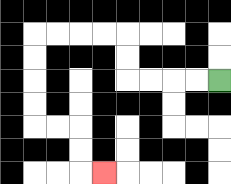{'start': '[9, 3]', 'end': '[4, 7]', 'path_directions': 'L,L,L,L,U,U,L,L,L,L,D,D,D,D,R,R,D,D,R', 'path_coordinates': '[[9, 3], [8, 3], [7, 3], [6, 3], [5, 3], [5, 2], [5, 1], [4, 1], [3, 1], [2, 1], [1, 1], [1, 2], [1, 3], [1, 4], [1, 5], [2, 5], [3, 5], [3, 6], [3, 7], [4, 7]]'}